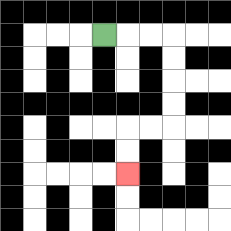{'start': '[4, 1]', 'end': '[5, 7]', 'path_directions': 'R,R,R,D,D,D,D,L,L,D,D', 'path_coordinates': '[[4, 1], [5, 1], [6, 1], [7, 1], [7, 2], [7, 3], [7, 4], [7, 5], [6, 5], [5, 5], [5, 6], [5, 7]]'}